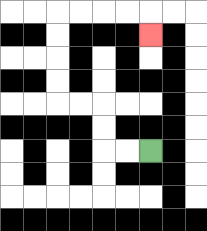{'start': '[6, 6]', 'end': '[6, 1]', 'path_directions': 'L,L,U,U,L,L,U,U,U,U,R,R,R,R,D', 'path_coordinates': '[[6, 6], [5, 6], [4, 6], [4, 5], [4, 4], [3, 4], [2, 4], [2, 3], [2, 2], [2, 1], [2, 0], [3, 0], [4, 0], [5, 0], [6, 0], [6, 1]]'}